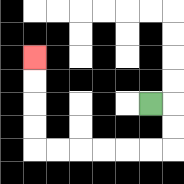{'start': '[6, 4]', 'end': '[1, 2]', 'path_directions': 'R,D,D,L,L,L,L,L,L,U,U,U,U', 'path_coordinates': '[[6, 4], [7, 4], [7, 5], [7, 6], [6, 6], [5, 6], [4, 6], [3, 6], [2, 6], [1, 6], [1, 5], [1, 4], [1, 3], [1, 2]]'}